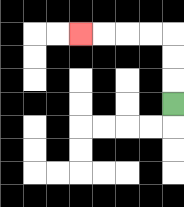{'start': '[7, 4]', 'end': '[3, 1]', 'path_directions': 'U,U,U,L,L,L,L', 'path_coordinates': '[[7, 4], [7, 3], [7, 2], [7, 1], [6, 1], [5, 1], [4, 1], [3, 1]]'}